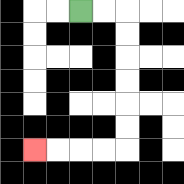{'start': '[3, 0]', 'end': '[1, 6]', 'path_directions': 'R,R,D,D,D,D,D,D,L,L,L,L', 'path_coordinates': '[[3, 0], [4, 0], [5, 0], [5, 1], [5, 2], [5, 3], [5, 4], [5, 5], [5, 6], [4, 6], [3, 6], [2, 6], [1, 6]]'}